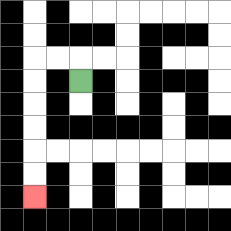{'start': '[3, 3]', 'end': '[1, 8]', 'path_directions': 'U,L,L,D,D,D,D,D,D', 'path_coordinates': '[[3, 3], [3, 2], [2, 2], [1, 2], [1, 3], [1, 4], [1, 5], [1, 6], [1, 7], [1, 8]]'}